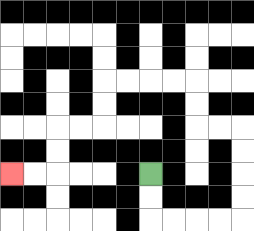{'start': '[6, 7]', 'end': '[0, 7]', 'path_directions': 'D,D,R,R,R,R,U,U,U,U,L,L,U,U,L,L,L,L,D,D,L,L,D,D,L,L', 'path_coordinates': '[[6, 7], [6, 8], [6, 9], [7, 9], [8, 9], [9, 9], [10, 9], [10, 8], [10, 7], [10, 6], [10, 5], [9, 5], [8, 5], [8, 4], [8, 3], [7, 3], [6, 3], [5, 3], [4, 3], [4, 4], [4, 5], [3, 5], [2, 5], [2, 6], [2, 7], [1, 7], [0, 7]]'}